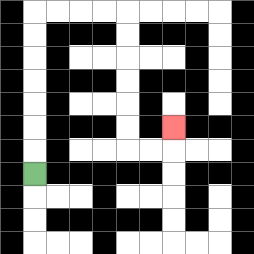{'start': '[1, 7]', 'end': '[7, 5]', 'path_directions': 'U,U,U,U,U,U,U,R,R,R,R,D,D,D,D,D,D,R,R,U', 'path_coordinates': '[[1, 7], [1, 6], [1, 5], [1, 4], [1, 3], [1, 2], [1, 1], [1, 0], [2, 0], [3, 0], [4, 0], [5, 0], [5, 1], [5, 2], [5, 3], [5, 4], [5, 5], [5, 6], [6, 6], [7, 6], [7, 5]]'}